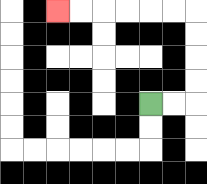{'start': '[6, 4]', 'end': '[2, 0]', 'path_directions': 'R,R,U,U,U,U,L,L,L,L,L,L', 'path_coordinates': '[[6, 4], [7, 4], [8, 4], [8, 3], [8, 2], [8, 1], [8, 0], [7, 0], [6, 0], [5, 0], [4, 0], [3, 0], [2, 0]]'}